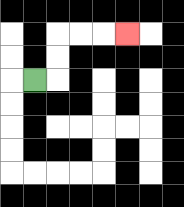{'start': '[1, 3]', 'end': '[5, 1]', 'path_directions': 'R,U,U,R,R,R', 'path_coordinates': '[[1, 3], [2, 3], [2, 2], [2, 1], [3, 1], [4, 1], [5, 1]]'}